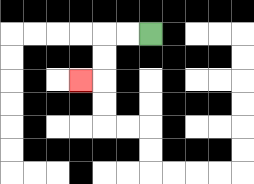{'start': '[6, 1]', 'end': '[3, 3]', 'path_directions': 'L,L,D,D,L', 'path_coordinates': '[[6, 1], [5, 1], [4, 1], [4, 2], [4, 3], [3, 3]]'}